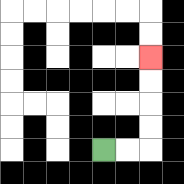{'start': '[4, 6]', 'end': '[6, 2]', 'path_directions': 'R,R,U,U,U,U', 'path_coordinates': '[[4, 6], [5, 6], [6, 6], [6, 5], [6, 4], [6, 3], [6, 2]]'}